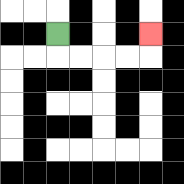{'start': '[2, 1]', 'end': '[6, 1]', 'path_directions': 'D,R,R,R,R,U', 'path_coordinates': '[[2, 1], [2, 2], [3, 2], [4, 2], [5, 2], [6, 2], [6, 1]]'}